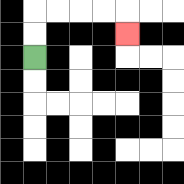{'start': '[1, 2]', 'end': '[5, 1]', 'path_directions': 'U,U,R,R,R,R,D', 'path_coordinates': '[[1, 2], [1, 1], [1, 0], [2, 0], [3, 0], [4, 0], [5, 0], [5, 1]]'}